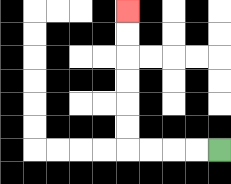{'start': '[9, 6]', 'end': '[5, 0]', 'path_directions': 'L,L,L,L,U,U,U,U,U,U', 'path_coordinates': '[[9, 6], [8, 6], [7, 6], [6, 6], [5, 6], [5, 5], [5, 4], [5, 3], [5, 2], [5, 1], [5, 0]]'}